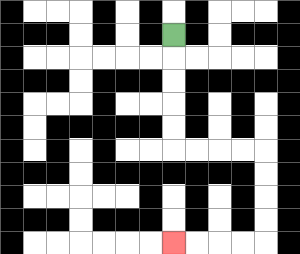{'start': '[7, 1]', 'end': '[7, 10]', 'path_directions': 'D,D,D,D,D,R,R,R,R,D,D,D,D,L,L,L,L', 'path_coordinates': '[[7, 1], [7, 2], [7, 3], [7, 4], [7, 5], [7, 6], [8, 6], [9, 6], [10, 6], [11, 6], [11, 7], [11, 8], [11, 9], [11, 10], [10, 10], [9, 10], [8, 10], [7, 10]]'}